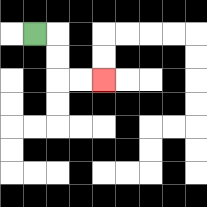{'start': '[1, 1]', 'end': '[4, 3]', 'path_directions': 'R,D,D,R,R', 'path_coordinates': '[[1, 1], [2, 1], [2, 2], [2, 3], [3, 3], [4, 3]]'}